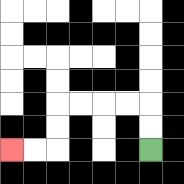{'start': '[6, 6]', 'end': '[0, 6]', 'path_directions': 'U,U,L,L,L,L,D,D,L,L', 'path_coordinates': '[[6, 6], [6, 5], [6, 4], [5, 4], [4, 4], [3, 4], [2, 4], [2, 5], [2, 6], [1, 6], [0, 6]]'}